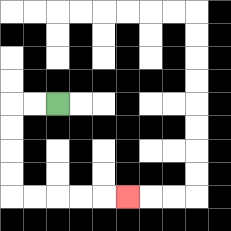{'start': '[2, 4]', 'end': '[5, 8]', 'path_directions': 'L,L,D,D,D,D,R,R,R,R,R', 'path_coordinates': '[[2, 4], [1, 4], [0, 4], [0, 5], [0, 6], [0, 7], [0, 8], [1, 8], [2, 8], [3, 8], [4, 8], [5, 8]]'}